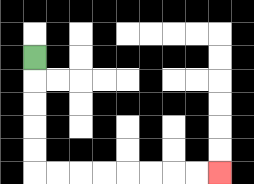{'start': '[1, 2]', 'end': '[9, 7]', 'path_directions': 'D,D,D,D,D,R,R,R,R,R,R,R,R', 'path_coordinates': '[[1, 2], [1, 3], [1, 4], [1, 5], [1, 6], [1, 7], [2, 7], [3, 7], [4, 7], [5, 7], [6, 7], [7, 7], [8, 7], [9, 7]]'}